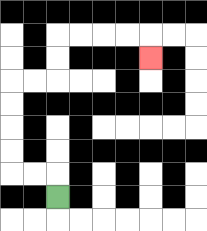{'start': '[2, 8]', 'end': '[6, 2]', 'path_directions': 'U,L,L,U,U,U,U,R,R,U,U,R,R,R,R,D', 'path_coordinates': '[[2, 8], [2, 7], [1, 7], [0, 7], [0, 6], [0, 5], [0, 4], [0, 3], [1, 3], [2, 3], [2, 2], [2, 1], [3, 1], [4, 1], [5, 1], [6, 1], [6, 2]]'}